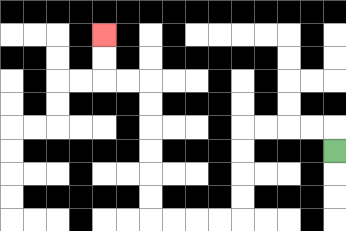{'start': '[14, 6]', 'end': '[4, 1]', 'path_directions': 'U,L,L,L,L,D,D,D,D,L,L,L,L,U,U,U,U,U,U,L,L,U,U', 'path_coordinates': '[[14, 6], [14, 5], [13, 5], [12, 5], [11, 5], [10, 5], [10, 6], [10, 7], [10, 8], [10, 9], [9, 9], [8, 9], [7, 9], [6, 9], [6, 8], [6, 7], [6, 6], [6, 5], [6, 4], [6, 3], [5, 3], [4, 3], [4, 2], [4, 1]]'}